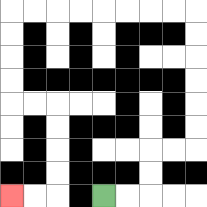{'start': '[4, 8]', 'end': '[0, 8]', 'path_directions': 'R,R,U,U,R,R,U,U,U,U,U,U,L,L,L,L,L,L,L,L,D,D,D,D,R,R,D,D,D,D,L,L', 'path_coordinates': '[[4, 8], [5, 8], [6, 8], [6, 7], [6, 6], [7, 6], [8, 6], [8, 5], [8, 4], [8, 3], [8, 2], [8, 1], [8, 0], [7, 0], [6, 0], [5, 0], [4, 0], [3, 0], [2, 0], [1, 0], [0, 0], [0, 1], [0, 2], [0, 3], [0, 4], [1, 4], [2, 4], [2, 5], [2, 6], [2, 7], [2, 8], [1, 8], [0, 8]]'}